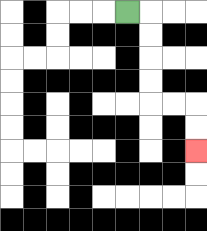{'start': '[5, 0]', 'end': '[8, 6]', 'path_directions': 'R,D,D,D,D,R,R,D,D', 'path_coordinates': '[[5, 0], [6, 0], [6, 1], [6, 2], [6, 3], [6, 4], [7, 4], [8, 4], [8, 5], [8, 6]]'}